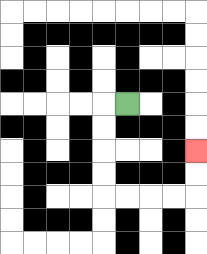{'start': '[5, 4]', 'end': '[8, 6]', 'path_directions': 'L,D,D,D,D,R,R,R,R,U,U', 'path_coordinates': '[[5, 4], [4, 4], [4, 5], [4, 6], [4, 7], [4, 8], [5, 8], [6, 8], [7, 8], [8, 8], [8, 7], [8, 6]]'}